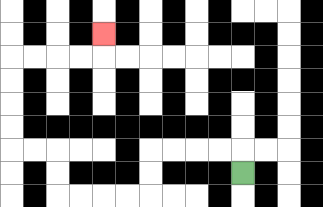{'start': '[10, 7]', 'end': '[4, 1]', 'path_directions': 'U,L,L,L,L,D,D,L,L,L,L,U,U,L,L,U,U,U,U,R,R,R,R,U', 'path_coordinates': '[[10, 7], [10, 6], [9, 6], [8, 6], [7, 6], [6, 6], [6, 7], [6, 8], [5, 8], [4, 8], [3, 8], [2, 8], [2, 7], [2, 6], [1, 6], [0, 6], [0, 5], [0, 4], [0, 3], [0, 2], [1, 2], [2, 2], [3, 2], [4, 2], [4, 1]]'}